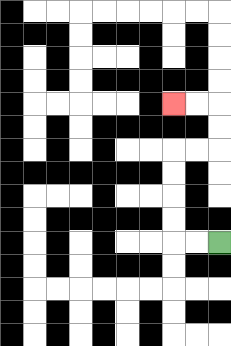{'start': '[9, 10]', 'end': '[7, 4]', 'path_directions': 'L,L,U,U,U,U,R,R,U,U,L,L', 'path_coordinates': '[[9, 10], [8, 10], [7, 10], [7, 9], [7, 8], [7, 7], [7, 6], [8, 6], [9, 6], [9, 5], [9, 4], [8, 4], [7, 4]]'}